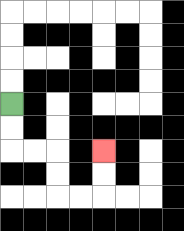{'start': '[0, 4]', 'end': '[4, 6]', 'path_directions': 'D,D,R,R,D,D,R,R,U,U', 'path_coordinates': '[[0, 4], [0, 5], [0, 6], [1, 6], [2, 6], [2, 7], [2, 8], [3, 8], [4, 8], [4, 7], [4, 6]]'}